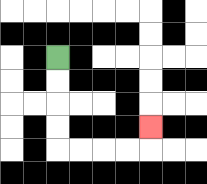{'start': '[2, 2]', 'end': '[6, 5]', 'path_directions': 'D,D,D,D,R,R,R,R,U', 'path_coordinates': '[[2, 2], [2, 3], [2, 4], [2, 5], [2, 6], [3, 6], [4, 6], [5, 6], [6, 6], [6, 5]]'}